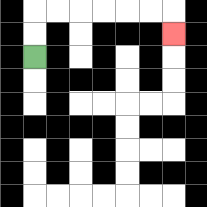{'start': '[1, 2]', 'end': '[7, 1]', 'path_directions': 'U,U,R,R,R,R,R,R,D', 'path_coordinates': '[[1, 2], [1, 1], [1, 0], [2, 0], [3, 0], [4, 0], [5, 0], [6, 0], [7, 0], [7, 1]]'}